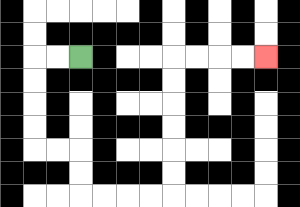{'start': '[3, 2]', 'end': '[11, 2]', 'path_directions': 'L,L,D,D,D,D,R,R,D,D,R,R,R,R,U,U,U,U,U,U,R,R,R,R', 'path_coordinates': '[[3, 2], [2, 2], [1, 2], [1, 3], [1, 4], [1, 5], [1, 6], [2, 6], [3, 6], [3, 7], [3, 8], [4, 8], [5, 8], [6, 8], [7, 8], [7, 7], [7, 6], [7, 5], [7, 4], [7, 3], [7, 2], [8, 2], [9, 2], [10, 2], [11, 2]]'}